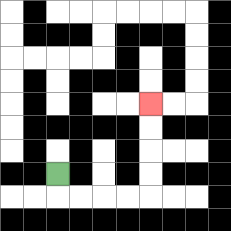{'start': '[2, 7]', 'end': '[6, 4]', 'path_directions': 'D,R,R,R,R,U,U,U,U', 'path_coordinates': '[[2, 7], [2, 8], [3, 8], [4, 8], [5, 8], [6, 8], [6, 7], [6, 6], [6, 5], [6, 4]]'}